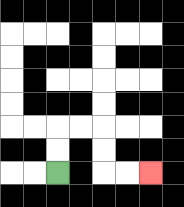{'start': '[2, 7]', 'end': '[6, 7]', 'path_directions': 'U,U,R,R,D,D,R,R', 'path_coordinates': '[[2, 7], [2, 6], [2, 5], [3, 5], [4, 5], [4, 6], [4, 7], [5, 7], [6, 7]]'}